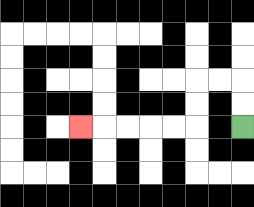{'start': '[10, 5]', 'end': '[3, 5]', 'path_directions': 'U,U,L,L,D,D,L,L,L,L,L', 'path_coordinates': '[[10, 5], [10, 4], [10, 3], [9, 3], [8, 3], [8, 4], [8, 5], [7, 5], [6, 5], [5, 5], [4, 5], [3, 5]]'}